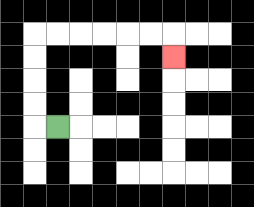{'start': '[2, 5]', 'end': '[7, 2]', 'path_directions': 'L,U,U,U,U,R,R,R,R,R,R,D', 'path_coordinates': '[[2, 5], [1, 5], [1, 4], [1, 3], [1, 2], [1, 1], [2, 1], [3, 1], [4, 1], [5, 1], [6, 1], [7, 1], [7, 2]]'}